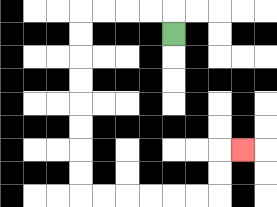{'start': '[7, 1]', 'end': '[10, 6]', 'path_directions': 'U,L,L,L,L,D,D,D,D,D,D,D,D,R,R,R,R,R,R,U,U,R', 'path_coordinates': '[[7, 1], [7, 0], [6, 0], [5, 0], [4, 0], [3, 0], [3, 1], [3, 2], [3, 3], [3, 4], [3, 5], [3, 6], [3, 7], [3, 8], [4, 8], [5, 8], [6, 8], [7, 8], [8, 8], [9, 8], [9, 7], [9, 6], [10, 6]]'}